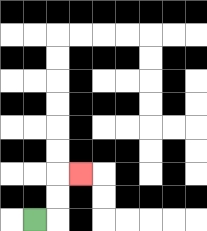{'start': '[1, 9]', 'end': '[3, 7]', 'path_directions': 'R,U,U,R', 'path_coordinates': '[[1, 9], [2, 9], [2, 8], [2, 7], [3, 7]]'}